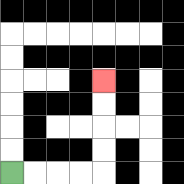{'start': '[0, 7]', 'end': '[4, 3]', 'path_directions': 'R,R,R,R,U,U,U,U', 'path_coordinates': '[[0, 7], [1, 7], [2, 7], [3, 7], [4, 7], [4, 6], [4, 5], [4, 4], [4, 3]]'}